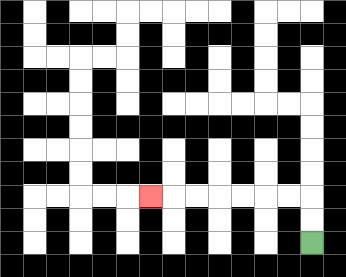{'start': '[13, 10]', 'end': '[6, 8]', 'path_directions': 'U,U,L,L,L,L,L,L,L', 'path_coordinates': '[[13, 10], [13, 9], [13, 8], [12, 8], [11, 8], [10, 8], [9, 8], [8, 8], [7, 8], [6, 8]]'}